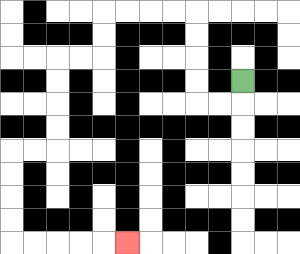{'start': '[10, 3]', 'end': '[5, 10]', 'path_directions': 'D,L,L,U,U,U,U,L,L,L,L,D,D,L,L,D,D,D,D,L,L,D,D,D,D,R,R,R,R,R', 'path_coordinates': '[[10, 3], [10, 4], [9, 4], [8, 4], [8, 3], [8, 2], [8, 1], [8, 0], [7, 0], [6, 0], [5, 0], [4, 0], [4, 1], [4, 2], [3, 2], [2, 2], [2, 3], [2, 4], [2, 5], [2, 6], [1, 6], [0, 6], [0, 7], [0, 8], [0, 9], [0, 10], [1, 10], [2, 10], [3, 10], [4, 10], [5, 10]]'}